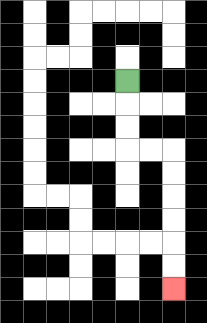{'start': '[5, 3]', 'end': '[7, 12]', 'path_directions': 'D,D,D,R,R,D,D,D,D,D,D', 'path_coordinates': '[[5, 3], [5, 4], [5, 5], [5, 6], [6, 6], [7, 6], [7, 7], [7, 8], [7, 9], [7, 10], [7, 11], [7, 12]]'}